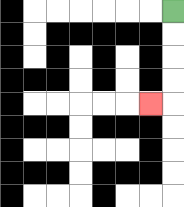{'start': '[7, 0]', 'end': '[6, 4]', 'path_directions': 'D,D,D,D,L', 'path_coordinates': '[[7, 0], [7, 1], [7, 2], [7, 3], [7, 4], [6, 4]]'}